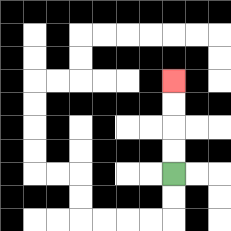{'start': '[7, 7]', 'end': '[7, 3]', 'path_directions': 'U,U,U,U', 'path_coordinates': '[[7, 7], [7, 6], [7, 5], [7, 4], [7, 3]]'}